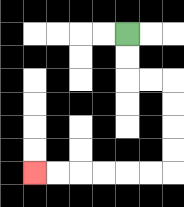{'start': '[5, 1]', 'end': '[1, 7]', 'path_directions': 'D,D,R,R,D,D,D,D,L,L,L,L,L,L', 'path_coordinates': '[[5, 1], [5, 2], [5, 3], [6, 3], [7, 3], [7, 4], [7, 5], [7, 6], [7, 7], [6, 7], [5, 7], [4, 7], [3, 7], [2, 7], [1, 7]]'}